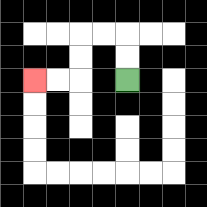{'start': '[5, 3]', 'end': '[1, 3]', 'path_directions': 'U,U,L,L,D,D,L,L', 'path_coordinates': '[[5, 3], [5, 2], [5, 1], [4, 1], [3, 1], [3, 2], [3, 3], [2, 3], [1, 3]]'}